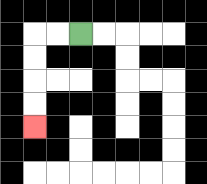{'start': '[3, 1]', 'end': '[1, 5]', 'path_directions': 'L,L,D,D,D,D', 'path_coordinates': '[[3, 1], [2, 1], [1, 1], [1, 2], [1, 3], [1, 4], [1, 5]]'}